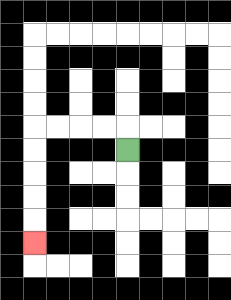{'start': '[5, 6]', 'end': '[1, 10]', 'path_directions': 'U,L,L,L,L,D,D,D,D,D', 'path_coordinates': '[[5, 6], [5, 5], [4, 5], [3, 5], [2, 5], [1, 5], [1, 6], [1, 7], [1, 8], [1, 9], [1, 10]]'}